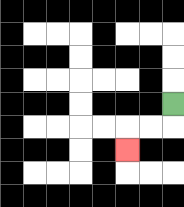{'start': '[7, 4]', 'end': '[5, 6]', 'path_directions': 'D,L,L,D', 'path_coordinates': '[[7, 4], [7, 5], [6, 5], [5, 5], [5, 6]]'}